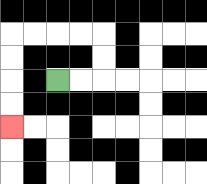{'start': '[2, 3]', 'end': '[0, 5]', 'path_directions': 'R,R,U,U,L,L,L,L,D,D,D,D', 'path_coordinates': '[[2, 3], [3, 3], [4, 3], [4, 2], [4, 1], [3, 1], [2, 1], [1, 1], [0, 1], [0, 2], [0, 3], [0, 4], [0, 5]]'}